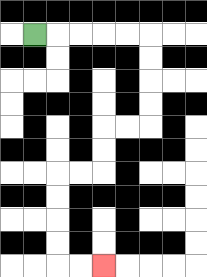{'start': '[1, 1]', 'end': '[4, 11]', 'path_directions': 'R,R,R,R,R,D,D,D,D,L,L,D,D,L,L,D,D,D,D,R,R', 'path_coordinates': '[[1, 1], [2, 1], [3, 1], [4, 1], [5, 1], [6, 1], [6, 2], [6, 3], [6, 4], [6, 5], [5, 5], [4, 5], [4, 6], [4, 7], [3, 7], [2, 7], [2, 8], [2, 9], [2, 10], [2, 11], [3, 11], [4, 11]]'}